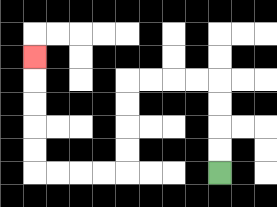{'start': '[9, 7]', 'end': '[1, 2]', 'path_directions': 'U,U,U,U,L,L,L,L,D,D,D,D,L,L,L,L,U,U,U,U,U', 'path_coordinates': '[[9, 7], [9, 6], [9, 5], [9, 4], [9, 3], [8, 3], [7, 3], [6, 3], [5, 3], [5, 4], [5, 5], [5, 6], [5, 7], [4, 7], [3, 7], [2, 7], [1, 7], [1, 6], [1, 5], [1, 4], [1, 3], [1, 2]]'}